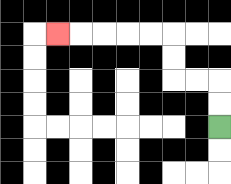{'start': '[9, 5]', 'end': '[2, 1]', 'path_directions': 'U,U,L,L,U,U,L,L,L,L,L', 'path_coordinates': '[[9, 5], [9, 4], [9, 3], [8, 3], [7, 3], [7, 2], [7, 1], [6, 1], [5, 1], [4, 1], [3, 1], [2, 1]]'}